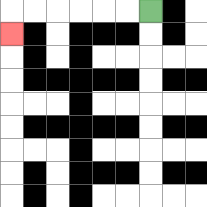{'start': '[6, 0]', 'end': '[0, 1]', 'path_directions': 'L,L,L,L,L,L,D', 'path_coordinates': '[[6, 0], [5, 0], [4, 0], [3, 0], [2, 0], [1, 0], [0, 0], [0, 1]]'}